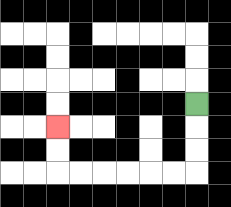{'start': '[8, 4]', 'end': '[2, 5]', 'path_directions': 'D,D,D,L,L,L,L,L,L,U,U', 'path_coordinates': '[[8, 4], [8, 5], [8, 6], [8, 7], [7, 7], [6, 7], [5, 7], [4, 7], [3, 7], [2, 7], [2, 6], [2, 5]]'}